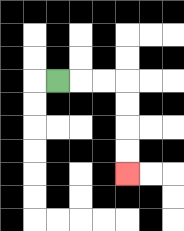{'start': '[2, 3]', 'end': '[5, 7]', 'path_directions': 'R,R,R,D,D,D,D', 'path_coordinates': '[[2, 3], [3, 3], [4, 3], [5, 3], [5, 4], [5, 5], [5, 6], [5, 7]]'}